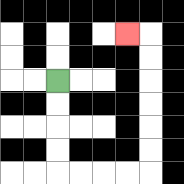{'start': '[2, 3]', 'end': '[5, 1]', 'path_directions': 'D,D,D,D,R,R,R,R,U,U,U,U,U,U,L', 'path_coordinates': '[[2, 3], [2, 4], [2, 5], [2, 6], [2, 7], [3, 7], [4, 7], [5, 7], [6, 7], [6, 6], [6, 5], [6, 4], [6, 3], [6, 2], [6, 1], [5, 1]]'}